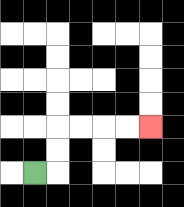{'start': '[1, 7]', 'end': '[6, 5]', 'path_directions': 'R,U,U,R,R,R,R', 'path_coordinates': '[[1, 7], [2, 7], [2, 6], [2, 5], [3, 5], [4, 5], [5, 5], [6, 5]]'}